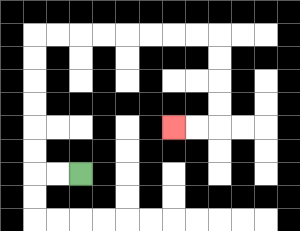{'start': '[3, 7]', 'end': '[7, 5]', 'path_directions': 'L,L,U,U,U,U,U,U,R,R,R,R,R,R,R,R,D,D,D,D,L,L', 'path_coordinates': '[[3, 7], [2, 7], [1, 7], [1, 6], [1, 5], [1, 4], [1, 3], [1, 2], [1, 1], [2, 1], [3, 1], [4, 1], [5, 1], [6, 1], [7, 1], [8, 1], [9, 1], [9, 2], [9, 3], [9, 4], [9, 5], [8, 5], [7, 5]]'}